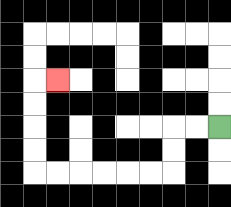{'start': '[9, 5]', 'end': '[2, 3]', 'path_directions': 'L,L,D,D,L,L,L,L,L,L,U,U,U,U,R', 'path_coordinates': '[[9, 5], [8, 5], [7, 5], [7, 6], [7, 7], [6, 7], [5, 7], [4, 7], [3, 7], [2, 7], [1, 7], [1, 6], [1, 5], [1, 4], [1, 3], [2, 3]]'}